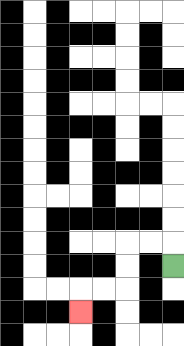{'start': '[7, 11]', 'end': '[3, 13]', 'path_directions': 'U,L,L,D,D,L,L,D', 'path_coordinates': '[[7, 11], [7, 10], [6, 10], [5, 10], [5, 11], [5, 12], [4, 12], [3, 12], [3, 13]]'}